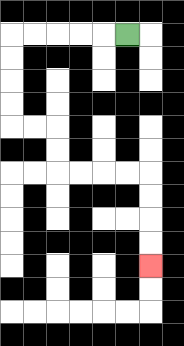{'start': '[5, 1]', 'end': '[6, 11]', 'path_directions': 'L,L,L,L,L,D,D,D,D,R,R,D,D,R,R,R,R,D,D,D,D', 'path_coordinates': '[[5, 1], [4, 1], [3, 1], [2, 1], [1, 1], [0, 1], [0, 2], [0, 3], [0, 4], [0, 5], [1, 5], [2, 5], [2, 6], [2, 7], [3, 7], [4, 7], [5, 7], [6, 7], [6, 8], [6, 9], [6, 10], [6, 11]]'}